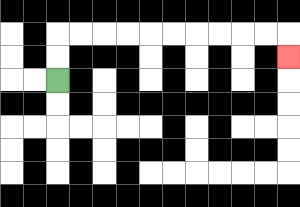{'start': '[2, 3]', 'end': '[12, 2]', 'path_directions': 'U,U,R,R,R,R,R,R,R,R,R,R,D', 'path_coordinates': '[[2, 3], [2, 2], [2, 1], [3, 1], [4, 1], [5, 1], [6, 1], [7, 1], [8, 1], [9, 1], [10, 1], [11, 1], [12, 1], [12, 2]]'}